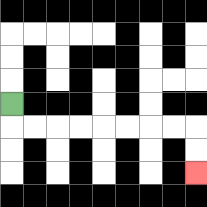{'start': '[0, 4]', 'end': '[8, 7]', 'path_directions': 'D,R,R,R,R,R,R,R,R,D,D', 'path_coordinates': '[[0, 4], [0, 5], [1, 5], [2, 5], [3, 5], [4, 5], [5, 5], [6, 5], [7, 5], [8, 5], [8, 6], [8, 7]]'}